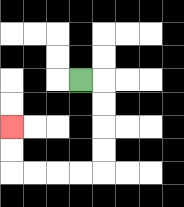{'start': '[3, 3]', 'end': '[0, 5]', 'path_directions': 'R,D,D,D,D,L,L,L,L,U,U', 'path_coordinates': '[[3, 3], [4, 3], [4, 4], [4, 5], [4, 6], [4, 7], [3, 7], [2, 7], [1, 7], [0, 7], [0, 6], [0, 5]]'}